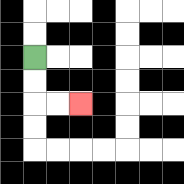{'start': '[1, 2]', 'end': '[3, 4]', 'path_directions': 'D,D,R,R', 'path_coordinates': '[[1, 2], [1, 3], [1, 4], [2, 4], [3, 4]]'}